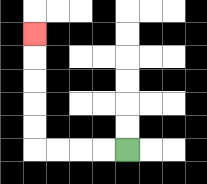{'start': '[5, 6]', 'end': '[1, 1]', 'path_directions': 'L,L,L,L,U,U,U,U,U', 'path_coordinates': '[[5, 6], [4, 6], [3, 6], [2, 6], [1, 6], [1, 5], [1, 4], [1, 3], [1, 2], [1, 1]]'}